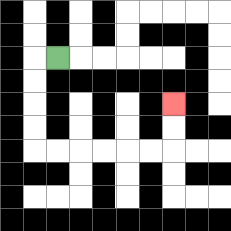{'start': '[2, 2]', 'end': '[7, 4]', 'path_directions': 'L,D,D,D,D,R,R,R,R,R,R,U,U', 'path_coordinates': '[[2, 2], [1, 2], [1, 3], [1, 4], [1, 5], [1, 6], [2, 6], [3, 6], [4, 6], [5, 6], [6, 6], [7, 6], [7, 5], [7, 4]]'}